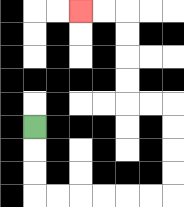{'start': '[1, 5]', 'end': '[3, 0]', 'path_directions': 'D,D,D,R,R,R,R,R,R,U,U,U,U,L,L,U,U,U,U,L,L', 'path_coordinates': '[[1, 5], [1, 6], [1, 7], [1, 8], [2, 8], [3, 8], [4, 8], [5, 8], [6, 8], [7, 8], [7, 7], [7, 6], [7, 5], [7, 4], [6, 4], [5, 4], [5, 3], [5, 2], [5, 1], [5, 0], [4, 0], [3, 0]]'}